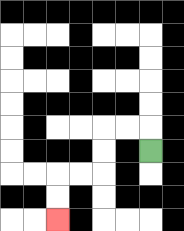{'start': '[6, 6]', 'end': '[2, 9]', 'path_directions': 'U,L,L,D,D,L,L,D,D', 'path_coordinates': '[[6, 6], [6, 5], [5, 5], [4, 5], [4, 6], [4, 7], [3, 7], [2, 7], [2, 8], [2, 9]]'}